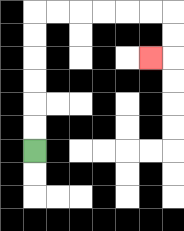{'start': '[1, 6]', 'end': '[6, 2]', 'path_directions': 'U,U,U,U,U,U,R,R,R,R,R,R,D,D,L', 'path_coordinates': '[[1, 6], [1, 5], [1, 4], [1, 3], [1, 2], [1, 1], [1, 0], [2, 0], [3, 0], [4, 0], [5, 0], [6, 0], [7, 0], [7, 1], [7, 2], [6, 2]]'}